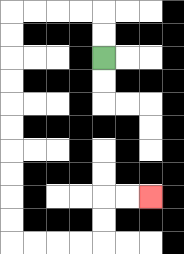{'start': '[4, 2]', 'end': '[6, 8]', 'path_directions': 'U,U,L,L,L,L,D,D,D,D,D,D,D,D,D,D,R,R,R,R,U,U,R,R', 'path_coordinates': '[[4, 2], [4, 1], [4, 0], [3, 0], [2, 0], [1, 0], [0, 0], [0, 1], [0, 2], [0, 3], [0, 4], [0, 5], [0, 6], [0, 7], [0, 8], [0, 9], [0, 10], [1, 10], [2, 10], [3, 10], [4, 10], [4, 9], [4, 8], [5, 8], [6, 8]]'}